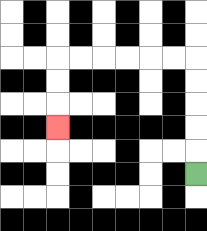{'start': '[8, 7]', 'end': '[2, 5]', 'path_directions': 'U,U,U,U,U,L,L,L,L,L,L,D,D,D', 'path_coordinates': '[[8, 7], [8, 6], [8, 5], [8, 4], [8, 3], [8, 2], [7, 2], [6, 2], [5, 2], [4, 2], [3, 2], [2, 2], [2, 3], [2, 4], [2, 5]]'}